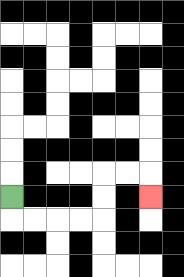{'start': '[0, 8]', 'end': '[6, 8]', 'path_directions': 'D,R,R,R,R,U,U,R,R,D', 'path_coordinates': '[[0, 8], [0, 9], [1, 9], [2, 9], [3, 9], [4, 9], [4, 8], [4, 7], [5, 7], [6, 7], [6, 8]]'}